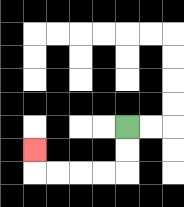{'start': '[5, 5]', 'end': '[1, 6]', 'path_directions': 'D,D,L,L,L,L,U', 'path_coordinates': '[[5, 5], [5, 6], [5, 7], [4, 7], [3, 7], [2, 7], [1, 7], [1, 6]]'}